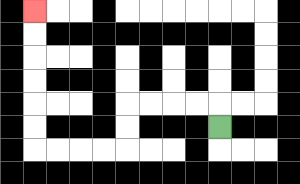{'start': '[9, 5]', 'end': '[1, 0]', 'path_directions': 'U,L,L,L,L,D,D,L,L,L,L,U,U,U,U,U,U', 'path_coordinates': '[[9, 5], [9, 4], [8, 4], [7, 4], [6, 4], [5, 4], [5, 5], [5, 6], [4, 6], [3, 6], [2, 6], [1, 6], [1, 5], [1, 4], [1, 3], [1, 2], [1, 1], [1, 0]]'}